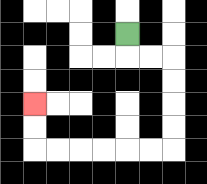{'start': '[5, 1]', 'end': '[1, 4]', 'path_directions': 'D,R,R,D,D,D,D,L,L,L,L,L,L,U,U', 'path_coordinates': '[[5, 1], [5, 2], [6, 2], [7, 2], [7, 3], [7, 4], [7, 5], [7, 6], [6, 6], [5, 6], [4, 6], [3, 6], [2, 6], [1, 6], [1, 5], [1, 4]]'}